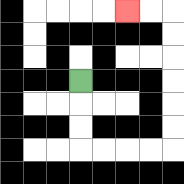{'start': '[3, 3]', 'end': '[5, 0]', 'path_directions': 'D,D,D,R,R,R,R,U,U,U,U,U,U,L,L', 'path_coordinates': '[[3, 3], [3, 4], [3, 5], [3, 6], [4, 6], [5, 6], [6, 6], [7, 6], [7, 5], [7, 4], [7, 3], [7, 2], [7, 1], [7, 0], [6, 0], [5, 0]]'}